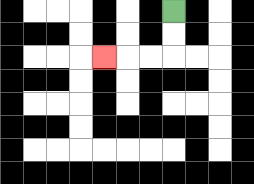{'start': '[7, 0]', 'end': '[4, 2]', 'path_directions': 'D,D,L,L,L', 'path_coordinates': '[[7, 0], [7, 1], [7, 2], [6, 2], [5, 2], [4, 2]]'}